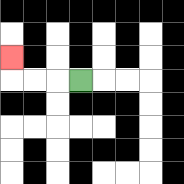{'start': '[3, 3]', 'end': '[0, 2]', 'path_directions': 'L,L,L,U', 'path_coordinates': '[[3, 3], [2, 3], [1, 3], [0, 3], [0, 2]]'}